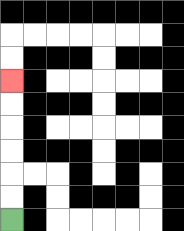{'start': '[0, 9]', 'end': '[0, 3]', 'path_directions': 'U,U,U,U,U,U', 'path_coordinates': '[[0, 9], [0, 8], [0, 7], [0, 6], [0, 5], [0, 4], [0, 3]]'}